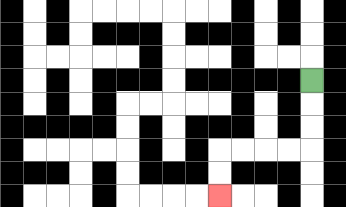{'start': '[13, 3]', 'end': '[9, 8]', 'path_directions': 'D,D,D,L,L,L,L,D,D', 'path_coordinates': '[[13, 3], [13, 4], [13, 5], [13, 6], [12, 6], [11, 6], [10, 6], [9, 6], [9, 7], [9, 8]]'}